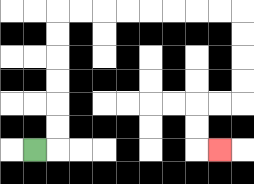{'start': '[1, 6]', 'end': '[9, 6]', 'path_directions': 'R,U,U,U,U,U,U,R,R,R,R,R,R,R,R,D,D,D,D,L,L,D,D,R', 'path_coordinates': '[[1, 6], [2, 6], [2, 5], [2, 4], [2, 3], [2, 2], [2, 1], [2, 0], [3, 0], [4, 0], [5, 0], [6, 0], [7, 0], [8, 0], [9, 0], [10, 0], [10, 1], [10, 2], [10, 3], [10, 4], [9, 4], [8, 4], [8, 5], [8, 6], [9, 6]]'}